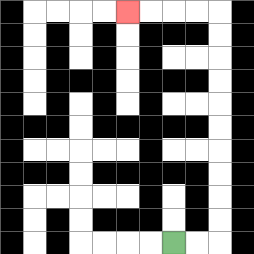{'start': '[7, 10]', 'end': '[5, 0]', 'path_directions': 'R,R,U,U,U,U,U,U,U,U,U,U,L,L,L,L', 'path_coordinates': '[[7, 10], [8, 10], [9, 10], [9, 9], [9, 8], [9, 7], [9, 6], [9, 5], [9, 4], [9, 3], [9, 2], [9, 1], [9, 0], [8, 0], [7, 0], [6, 0], [5, 0]]'}